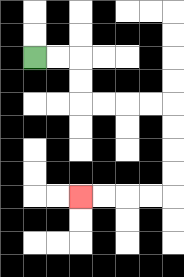{'start': '[1, 2]', 'end': '[3, 8]', 'path_directions': 'R,R,D,D,R,R,R,R,D,D,D,D,L,L,L,L', 'path_coordinates': '[[1, 2], [2, 2], [3, 2], [3, 3], [3, 4], [4, 4], [5, 4], [6, 4], [7, 4], [7, 5], [7, 6], [7, 7], [7, 8], [6, 8], [5, 8], [4, 8], [3, 8]]'}